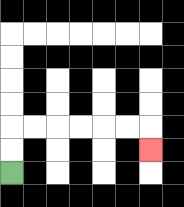{'start': '[0, 7]', 'end': '[6, 6]', 'path_directions': 'U,U,R,R,R,R,R,R,D', 'path_coordinates': '[[0, 7], [0, 6], [0, 5], [1, 5], [2, 5], [3, 5], [4, 5], [5, 5], [6, 5], [6, 6]]'}